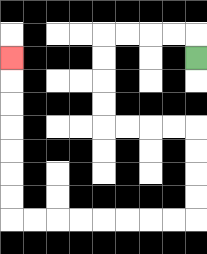{'start': '[8, 2]', 'end': '[0, 2]', 'path_directions': 'U,L,L,L,L,D,D,D,D,R,R,R,R,D,D,D,D,L,L,L,L,L,L,L,L,U,U,U,U,U,U,U', 'path_coordinates': '[[8, 2], [8, 1], [7, 1], [6, 1], [5, 1], [4, 1], [4, 2], [4, 3], [4, 4], [4, 5], [5, 5], [6, 5], [7, 5], [8, 5], [8, 6], [8, 7], [8, 8], [8, 9], [7, 9], [6, 9], [5, 9], [4, 9], [3, 9], [2, 9], [1, 9], [0, 9], [0, 8], [0, 7], [0, 6], [0, 5], [0, 4], [0, 3], [0, 2]]'}